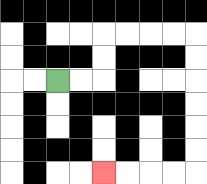{'start': '[2, 3]', 'end': '[4, 7]', 'path_directions': 'R,R,U,U,R,R,R,R,D,D,D,D,D,D,L,L,L,L', 'path_coordinates': '[[2, 3], [3, 3], [4, 3], [4, 2], [4, 1], [5, 1], [6, 1], [7, 1], [8, 1], [8, 2], [8, 3], [8, 4], [8, 5], [8, 6], [8, 7], [7, 7], [6, 7], [5, 7], [4, 7]]'}